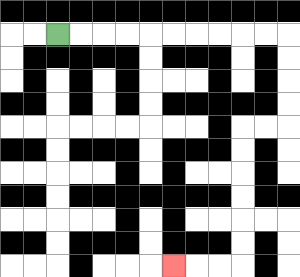{'start': '[2, 1]', 'end': '[7, 11]', 'path_directions': 'R,R,R,R,R,R,R,R,R,R,D,D,D,D,L,L,D,D,D,D,D,D,L,L,L', 'path_coordinates': '[[2, 1], [3, 1], [4, 1], [5, 1], [6, 1], [7, 1], [8, 1], [9, 1], [10, 1], [11, 1], [12, 1], [12, 2], [12, 3], [12, 4], [12, 5], [11, 5], [10, 5], [10, 6], [10, 7], [10, 8], [10, 9], [10, 10], [10, 11], [9, 11], [8, 11], [7, 11]]'}